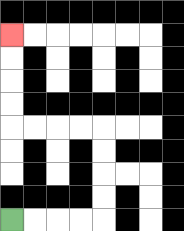{'start': '[0, 9]', 'end': '[0, 1]', 'path_directions': 'R,R,R,R,U,U,U,U,L,L,L,L,U,U,U,U', 'path_coordinates': '[[0, 9], [1, 9], [2, 9], [3, 9], [4, 9], [4, 8], [4, 7], [4, 6], [4, 5], [3, 5], [2, 5], [1, 5], [0, 5], [0, 4], [0, 3], [0, 2], [0, 1]]'}